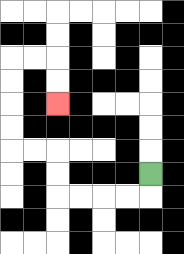{'start': '[6, 7]', 'end': '[2, 4]', 'path_directions': 'D,L,L,L,L,U,U,L,L,U,U,U,U,R,R,D,D', 'path_coordinates': '[[6, 7], [6, 8], [5, 8], [4, 8], [3, 8], [2, 8], [2, 7], [2, 6], [1, 6], [0, 6], [0, 5], [0, 4], [0, 3], [0, 2], [1, 2], [2, 2], [2, 3], [2, 4]]'}